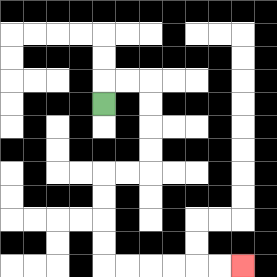{'start': '[4, 4]', 'end': '[10, 11]', 'path_directions': 'U,R,R,D,D,D,D,L,L,D,D,D,D,R,R,R,R,R,R', 'path_coordinates': '[[4, 4], [4, 3], [5, 3], [6, 3], [6, 4], [6, 5], [6, 6], [6, 7], [5, 7], [4, 7], [4, 8], [4, 9], [4, 10], [4, 11], [5, 11], [6, 11], [7, 11], [8, 11], [9, 11], [10, 11]]'}